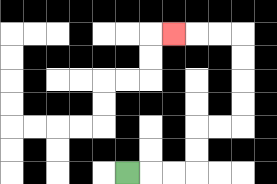{'start': '[5, 7]', 'end': '[7, 1]', 'path_directions': 'R,R,R,U,U,R,R,U,U,U,U,L,L,L', 'path_coordinates': '[[5, 7], [6, 7], [7, 7], [8, 7], [8, 6], [8, 5], [9, 5], [10, 5], [10, 4], [10, 3], [10, 2], [10, 1], [9, 1], [8, 1], [7, 1]]'}